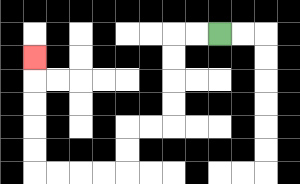{'start': '[9, 1]', 'end': '[1, 2]', 'path_directions': 'L,L,D,D,D,D,L,L,D,D,L,L,L,L,U,U,U,U,U', 'path_coordinates': '[[9, 1], [8, 1], [7, 1], [7, 2], [7, 3], [7, 4], [7, 5], [6, 5], [5, 5], [5, 6], [5, 7], [4, 7], [3, 7], [2, 7], [1, 7], [1, 6], [1, 5], [1, 4], [1, 3], [1, 2]]'}